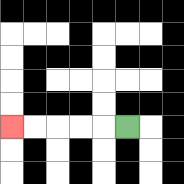{'start': '[5, 5]', 'end': '[0, 5]', 'path_directions': 'L,L,L,L,L', 'path_coordinates': '[[5, 5], [4, 5], [3, 5], [2, 5], [1, 5], [0, 5]]'}